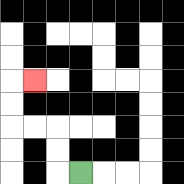{'start': '[3, 7]', 'end': '[1, 3]', 'path_directions': 'L,U,U,L,L,U,U,R', 'path_coordinates': '[[3, 7], [2, 7], [2, 6], [2, 5], [1, 5], [0, 5], [0, 4], [0, 3], [1, 3]]'}